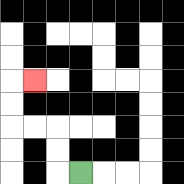{'start': '[3, 7]', 'end': '[1, 3]', 'path_directions': 'L,U,U,L,L,U,U,R', 'path_coordinates': '[[3, 7], [2, 7], [2, 6], [2, 5], [1, 5], [0, 5], [0, 4], [0, 3], [1, 3]]'}